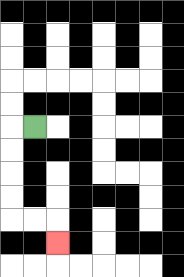{'start': '[1, 5]', 'end': '[2, 10]', 'path_directions': 'L,D,D,D,D,R,R,D', 'path_coordinates': '[[1, 5], [0, 5], [0, 6], [0, 7], [0, 8], [0, 9], [1, 9], [2, 9], [2, 10]]'}